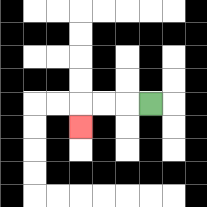{'start': '[6, 4]', 'end': '[3, 5]', 'path_directions': 'L,L,L,D', 'path_coordinates': '[[6, 4], [5, 4], [4, 4], [3, 4], [3, 5]]'}